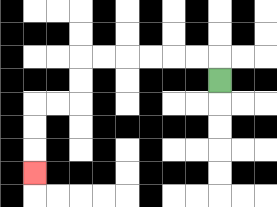{'start': '[9, 3]', 'end': '[1, 7]', 'path_directions': 'U,L,L,L,L,L,L,D,D,L,L,D,D,D', 'path_coordinates': '[[9, 3], [9, 2], [8, 2], [7, 2], [6, 2], [5, 2], [4, 2], [3, 2], [3, 3], [3, 4], [2, 4], [1, 4], [1, 5], [1, 6], [1, 7]]'}